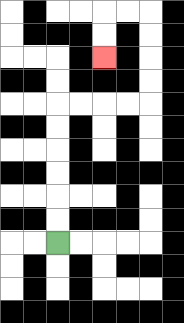{'start': '[2, 10]', 'end': '[4, 2]', 'path_directions': 'U,U,U,U,U,U,R,R,R,R,U,U,U,U,L,L,D,D', 'path_coordinates': '[[2, 10], [2, 9], [2, 8], [2, 7], [2, 6], [2, 5], [2, 4], [3, 4], [4, 4], [5, 4], [6, 4], [6, 3], [6, 2], [6, 1], [6, 0], [5, 0], [4, 0], [4, 1], [4, 2]]'}